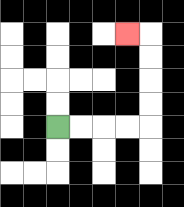{'start': '[2, 5]', 'end': '[5, 1]', 'path_directions': 'R,R,R,R,U,U,U,U,L', 'path_coordinates': '[[2, 5], [3, 5], [4, 5], [5, 5], [6, 5], [6, 4], [6, 3], [6, 2], [6, 1], [5, 1]]'}